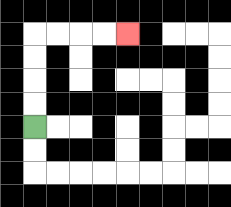{'start': '[1, 5]', 'end': '[5, 1]', 'path_directions': 'U,U,U,U,R,R,R,R', 'path_coordinates': '[[1, 5], [1, 4], [1, 3], [1, 2], [1, 1], [2, 1], [3, 1], [4, 1], [5, 1]]'}